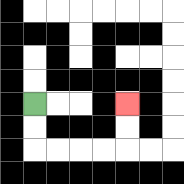{'start': '[1, 4]', 'end': '[5, 4]', 'path_directions': 'D,D,R,R,R,R,U,U', 'path_coordinates': '[[1, 4], [1, 5], [1, 6], [2, 6], [3, 6], [4, 6], [5, 6], [5, 5], [5, 4]]'}